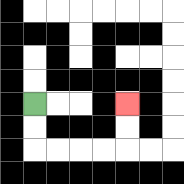{'start': '[1, 4]', 'end': '[5, 4]', 'path_directions': 'D,D,R,R,R,R,U,U', 'path_coordinates': '[[1, 4], [1, 5], [1, 6], [2, 6], [3, 6], [4, 6], [5, 6], [5, 5], [5, 4]]'}